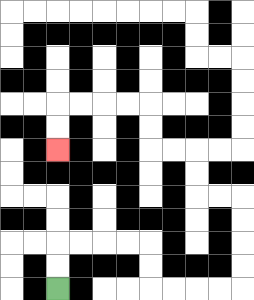{'start': '[2, 12]', 'end': '[2, 6]', 'path_directions': 'U,U,R,R,R,R,D,D,R,R,R,R,U,U,U,U,L,L,U,U,L,L,U,U,L,L,L,L,D,D', 'path_coordinates': '[[2, 12], [2, 11], [2, 10], [3, 10], [4, 10], [5, 10], [6, 10], [6, 11], [6, 12], [7, 12], [8, 12], [9, 12], [10, 12], [10, 11], [10, 10], [10, 9], [10, 8], [9, 8], [8, 8], [8, 7], [8, 6], [7, 6], [6, 6], [6, 5], [6, 4], [5, 4], [4, 4], [3, 4], [2, 4], [2, 5], [2, 6]]'}